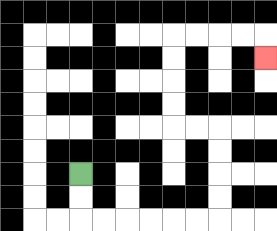{'start': '[3, 7]', 'end': '[11, 2]', 'path_directions': 'D,D,R,R,R,R,R,R,U,U,U,U,L,L,U,U,U,U,R,R,R,R,D', 'path_coordinates': '[[3, 7], [3, 8], [3, 9], [4, 9], [5, 9], [6, 9], [7, 9], [8, 9], [9, 9], [9, 8], [9, 7], [9, 6], [9, 5], [8, 5], [7, 5], [7, 4], [7, 3], [7, 2], [7, 1], [8, 1], [9, 1], [10, 1], [11, 1], [11, 2]]'}